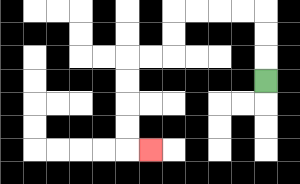{'start': '[11, 3]', 'end': '[6, 6]', 'path_directions': 'U,U,U,L,L,L,L,D,D,L,L,D,D,D,D,R', 'path_coordinates': '[[11, 3], [11, 2], [11, 1], [11, 0], [10, 0], [9, 0], [8, 0], [7, 0], [7, 1], [7, 2], [6, 2], [5, 2], [5, 3], [5, 4], [5, 5], [5, 6], [6, 6]]'}